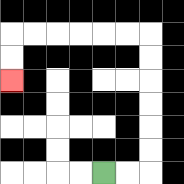{'start': '[4, 7]', 'end': '[0, 3]', 'path_directions': 'R,R,U,U,U,U,U,U,L,L,L,L,L,L,D,D', 'path_coordinates': '[[4, 7], [5, 7], [6, 7], [6, 6], [6, 5], [6, 4], [6, 3], [6, 2], [6, 1], [5, 1], [4, 1], [3, 1], [2, 1], [1, 1], [0, 1], [0, 2], [0, 3]]'}